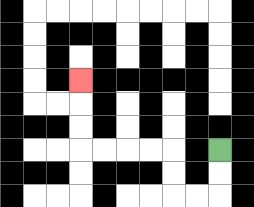{'start': '[9, 6]', 'end': '[3, 3]', 'path_directions': 'D,D,L,L,U,U,L,L,L,L,U,U,U', 'path_coordinates': '[[9, 6], [9, 7], [9, 8], [8, 8], [7, 8], [7, 7], [7, 6], [6, 6], [5, 6], [4, 6], [3, 6], [3, 5], [3, 4], [3, 3]]'}